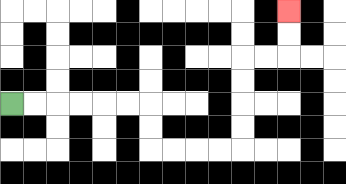{'start': '[0, 4]', 'end': '[12, 0]', 'path_directions': 'R,R,R,R,R,R,D,D,R,R,R,R,U,U,U,U,R,R,U,U', 'path_coordinates': '[[0, 4], [1, 4], [2, 4], [3, 4], [4, 4], [5, 4], [6, 4], [6, 5], [6, 6], [7, 6], [8, 6], [9, 6], [10, 6], [10, 5], [10, 4], [10, 3], [10, 2], [11, 2], [12, 2], [12, 1], [12, 0]]'}